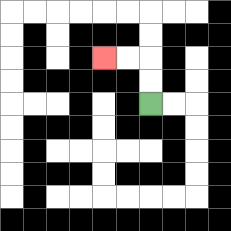{'start': '[6, 4]', 'end': '[4, 2]', 'path_directions': 'U,U,L,L', 'path_coordinates': '[[6, 4], [6, 3], [6, 2], [5, 2], [4, 2]]'}